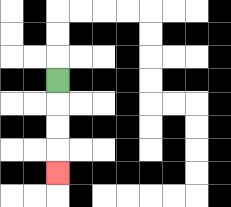{'start': '[2, 3]', 'end': '[2, 7]', 'path_directions': 'D,D,D,D', 'path_coordinates': '[[2, 3], [2, 4], [2, 5], [2, 6], [2, 7]]'}